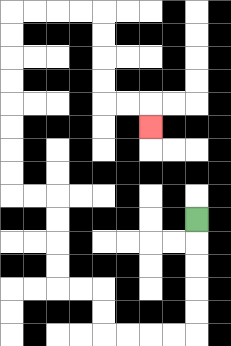{'start': '[8, 9]', 'end': '[6, 5]', 'path_directions': 'D,D,D,D,D,L,L,L,L,U,U,L,L,U,U,U,U,L,L,U,U,U,U,U,U,U,U,R,R,R,R,D,D,D,D,R,R,D', 'path_coordinates': '[[8, 9], [8, 10], [8, 11], [8, 12], [8, 13], [8, 14], [7, 14], [6, 14], [5, 14], [4, 14], [4, 13], [4, 12], [3, 12], [2, 12], [2, 11], [2, 10], [2, 9], [2, 8], [1, 8], [0, 8], [0, 7], [0, 6], [0, 5], [0, 4], [0, 3], [0, 2], [0, 1], [0, 0], [1, 0], [2, 0], [3, 0], [4, 0], [4, 1], [4, 2], [4, 3], [4, 4], [5, 4], [6, 4], [6, 5]]'}